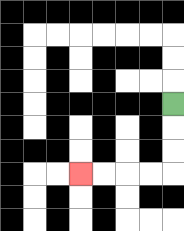{'start': '[7, 4]', 'end': '[3, 7]', 'path_directions': 'D,D,D,L,L,L,L', 'path_coordinates': '[[7, 4], [7, 5], [7, 6], [7, 7], [6, 7], [5, 7], [4, 7], [3, 7]]'}